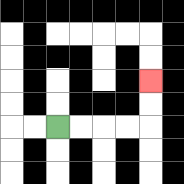{'start': '[2, 5]', 'end': '[6, 3]', 'path_directions': 'R,R,R,R,U,U', 'path_coordinates': '[[2, 5], [3, 5], [4, 5], [5, 5], [6, 5], [6, 4], [6, 3]]'}